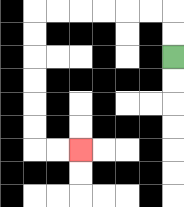{'start': '[7, 2]', 'end': '[3, 6]', 'path_directions': 'U,U,L,L,L,L,L,L,D,D,D,D,D,D,R,R', 'path_coordinates': '[[7, 2], [7, 1], [7, 0], [6, 0], [5, 0], [4, 0], [3, 0], [2, 0], [1, 0], [1, 1], [1, 2], [1, 3], [1, 4], [1, 5], [1, 6], [2, 6], [3, 6]]'}